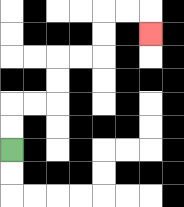{'start': '[0, 6]', 'end': '[6, 1]', 'path_directions': 'U,U,R,R,U,U,R,R,U,U,R,R,D', 'path_coordinates': '[[0, 6], [0, 5], [0, 4], [1, 4], [2, 4], [2, 3], [2, 2], [3, 2], [4, 2], [4, 1], [4, 0], [5, 0], [6, 0], [6, 1]]'}